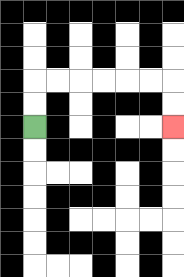{'start': '[1, 5]', 'end': '[7, 5]', 'path_directions': 'U,U,R,R,R,R,R,R,D,D', 'path_coordinates': '[[1, 5], [1, 4], [1, 3], [2, 3], [3, 3], [4, 3], [5, 3], [6, 3], [7, 3], [7, 4], [7, 5]]'}